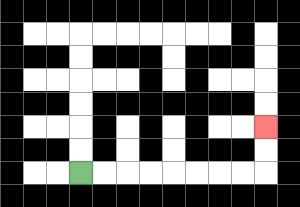{'start': '[3, 7]', 'end': '[11, 5]', 'path_directions': 'R,R,R,R,R,R,R,R,U,U', 'path_coordinates': '[[3, 7], [4, 7], [5, 7], [6, 7], [7, 7], [8, 7], [9, 7], [10, 7], [11, 7], [11, 6], [11, 5]]'}